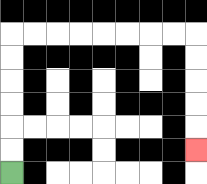{'start': '[0, 7]', 'end': '[8, 6]', 'path_directions': 'U,U,U,U,U,U,R,R,R,R,R,R,R,R,D,D,D,D,D', 'path_coordinates': '[[0, 7], [0, 6], [0, 5], [0, 4], [0, 3], [0, 2], [0, 1], [1, 1], [2, 1], [3, 1], [4, 1], [5, 1], [6, 1], [7, 1], [8, 1], [8, 2], [8, 3], [8, 4], [8, 5], [8, 6]]'}